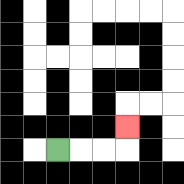{'start': '[2, 6]', 'end': '[5, 5]', 'path_directions': 'R,R,R,U', 'path_coordinates': '[[2, 6], [3, 6], [4, 6], [5, 6], [5, 5]]'}